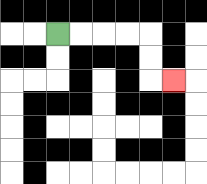{'start': '[2, 1]', 'end': '[7, 3]', 'path_directions': 'R,R,R,R,D,D,R', 'path_coordinates': '[[2, 1], [3, 1], [4, 1], [5, 1], [6, 1], [6, 2], [6, 3], [7, 3]]'}